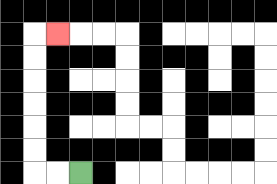{'start': '[3, 7]', 'end': '[2, 1]', 'path_directions': 'L,L,U,U,U,U,U,U,R', 'path_coordinates': '[[3, 7], [2, 7], [1, 7], [1, 6], [1, 5], [1, 4], [1, 3], [1, 2], [1, 1], [2, 1]]'}